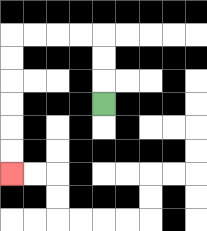{'start': '[4, 4]', 'end': '[0, 7]', 'path_directions': 'U,U,U,L,L,L,L,D,D,D,D,D,D', 'path_coordinates': '[[4, 4], [4, 3], [4, 2], [4, 1], [3, 1], [2, 1], [1, 1], [0, 1], [0, 2], [0, 3], [0, 4], [0, 5], [0, 6], [0, 7]]'}